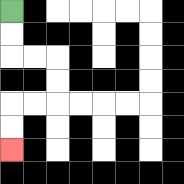{'start': '[0, 0]', 'end': '[0, 6]', 'path_directions': 'D,D,R,R,D,D,L,L,D,D', 'path_coordinates': '[[0, 0], [0, 1], [0, 2], [1, 2], [2, 2], [2, 3], [2, 4], [1, 4], [0, 4], [0, 5], [0, 6]]'}